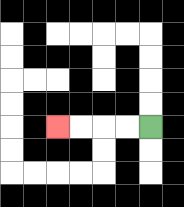{'start': '[6, 5]', 'end': '[2, 5]', 'path_directions': 'L,L,L,L', 'path_coordinates': '[[6, 5], [5, 5], [4, 5], [3, 5], [2, 5]]'}